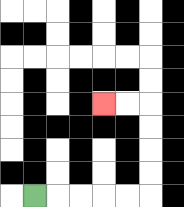{'start': '[1, 8]', 'end': '[4, 4]', 'path_directions': 'R,R,R,R,R,U,U,U,U,L,L', 'path_coordinates': '[[1, 8], [2, 8], [3, 8], [4, 8], [5, 8], [6, 8], [6, 7], [6, 6], [6, 5], [6, 4], [5, 4], [4, 4]]'}